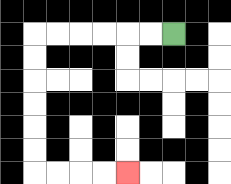{'start': '[7, 1]', 'end': '[5, 7]', 'path_directions': 'L,L,L,L,L,L,D,D,D,D,D,D,R,R,R,R', 'path_coordinates': '[[7, 1], [6, 1], [5, 1], [4, 1], [3, 1], [2, 1], [1, 1], [1, 2], [1, 3], [1, 4], [1, 5], [1, 6], [1, 7], [2, 7], [3, 7], [4, 7], [5, 7]]'}